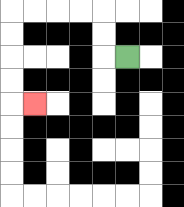{'start': '[5, 2]', 'end': '[1, 4]', 'path_directions': 'L,U,U,L,L,L,L,D,D,D,D,R', 'path_coordinates': '[[5, 2], [4, 2], [4, 1], [4, 0], [3, 0], [2, 0], [1, 0], [0, 0], [0, 1], [0, 2], [0, 3], [0, 4], [1, 4]]'}